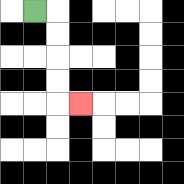{'start': '[1, 0]', 'end': '[3, 4]', 'path_directions': 'R,D,D,D,D,R', 'path_coordinates': '[[1, 0], [2, 0], [2, 1], [2, 2], [2, 3], [2, 4], [3, 4]]'}